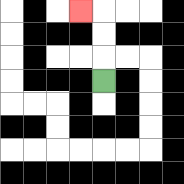{'start': '[4, 3]', 'end': '[3, 0]', 'path_directions': 'U,U,U,L', 'path_coordinates': '[[4, 3], [4, 2], [4, 1], [4, 0], [3, 0]]'}